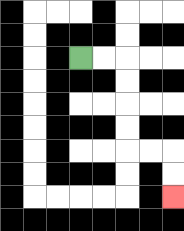{'start': '[3, 2]', 'end': '[7, 8]', 'path_directions': 'R,R,D,D,D,D,R,R,D,D', 'path_coordinates': '[[3, 2], [4, 2], [5, 2], [5, 3], [5, 4], [5, 5], [5, 6], [6, 6], [7, 6], [7, 7], [7, 8]]'}